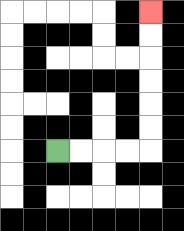{'start': '[2, 6]', 'end': '[6, 0]', 'path_directions': 'R,R,R,R,U,U,U,U,U,U', 'path_coordinates': '[[2, 6], [3, 6], [4, 6], [5, 6], [6, 6], [6, 5], [6, 4], [6, 3], [6, 2], [6, 1], [6, 0]]'}